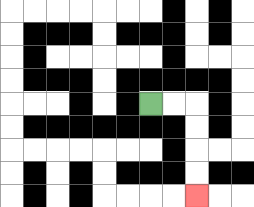{'start': '[6, 4]', 'end': '[8, 8]', 'path_directions': 'R,R,D,D,D,D', 'path_coordinates': '[[6, 4], [7, 4], [8, 4], [8, 5], [8, 6], [8, 7], [8, 8]]'}